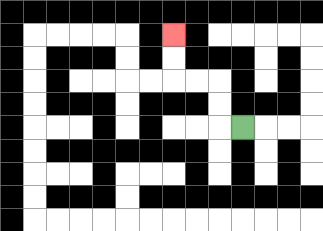{'start': '[10, 5]', 'end': '[7, 1]', 'path_directions': 'L,U,U,L,L,U,U', 'path_coordinates': '[[10, 5], [9, 5], [9, 4], [9, 3], [8, 3], [7, 3], [7, 2], [7, 1]]'}